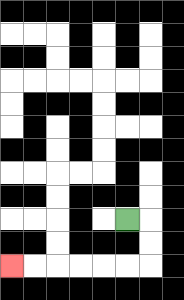{'start': '[5, 9]', 'end': '[0, 11]', 'path_directions': 'R,D,D,L,L,L,L,L,L', 'path_coordinates': '[[5, 9], [6, 9], [6, 10], [6, 11], [5, 11], [4, 11], [3, 11], [2, 11], [1, 11], [0, 11]]'}